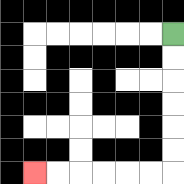{'start': '[7, 1]', 'end': '[1, 7]', 'path_directions': 'D,D,D,D,D,D,L,L,L,L,L,L', 'path_coordinates': '[[7, 1], [7, 2], [7, 3], [7, 4], [7, 5], [7, 6], [7, 7], [6, 7], [5, 7], [4, 7], [3, 7], [2, 7], [1, 7]]'}